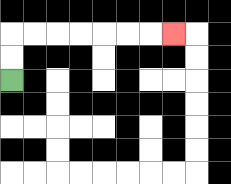{'start': '[0, 3]', 'end': '[7, 1]', 'path_directions': 'U,U,R,R,R,R,R,R,R', 'path_coordinates': '[[0, 3], [0, 2], [0, 1], [1, 1], [2, 1], [3, 1], [4, 1], [5, 1], [6, 1], [7, 1]]'}